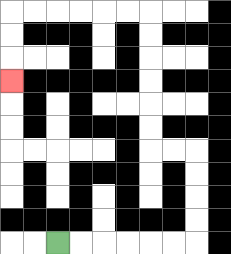{'start': '[2, 10]', 'end': '[0, 3]', 'path_directions': 'R,R,R,R,R,R,U,U,U,U,L,L,U,U,U,U,U,U,L,L,L,L,L,L,D,D,D', 'path_coordinates': '[[2, 10], [3, 10], [4, 10], [5, 10], [6, 10], [7, 10], [8, 10], [8, 9], [8, 8], [8, 7], [8, 6], [7, 6], [6, 6], [6, 5], [6, 4], [6, 3], [6, 2], [6, 1], [6, 0], [5, 0], [4, 0], [3, 0], [2, 0], [1, 0], [0, 0], [0, 1], [0, 2], [0, 3]]'}